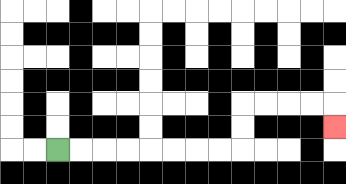{'start': '[2, 6]', 'end': '[14, 5]', 'path_directions': 'R,R,R,R,R,R,R,R,U,U,R,R,R,R,D', 'path_coordinates': '[[2, 6], [3, 6], [4, 6], [5, 6], [6, 6], [7, 6], [8, 6], [9, 6], [10, 6], [10, 5], [10, 4], [11, 4], [12, 4], [13, 4], [14, 4], [14, 5]]'}